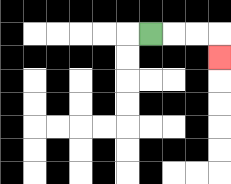{'start': '[6, 1]', 'end': '[9, 2]', 'path_directions': 'R,R,R,D', 'path_coordinates': '[[6, 1], [7, 1], [8, 1], [9, 1], [9, 2]]'}